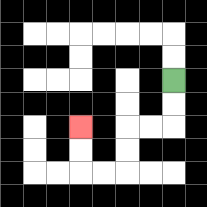{'start': '[7, 3]', 'end': '[3, 5]', 'path_directions': 'D,D,L,L,D,D,L,L,U,U', 'path_coordinates': '[[7, 3], [7, 4], [7, 5], [6, 5], [5, 5], [5, 6], [5, 7], [4, 7], [3, 7], [3, 6], [3, 5]]'}